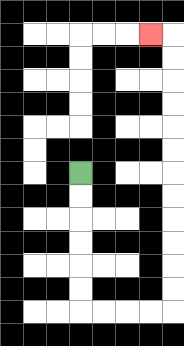{'start': '[3, 7]', 'end': '[6, 1]', 'path_directions': 'D,D,D,D,D,D,R,R,R,R,U,U,U,U,U,U,U,U,U,U,U,U,L', 'path_coordinates': '[[3, 7], [3, 8], [3, 9], [3, 10], [3, 11], [3, 12], [3, 13], [4, 13], [5, 13], [6, 13], [7, 13], [7, 12], [7, 11], [7, 10], [7, 9], [7, 8], [7, 7], [7, 6], [7, 5], [7, 4], [7, 3], [7, 2], [7, 1], [6, 1]]'}